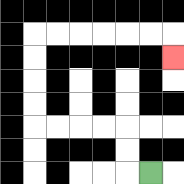{'start': '[6, 7]', 'end': '[7, 2]', 'path_directions': 'L,U,U,L,L,L,L,U,U,U,U,R,R,R,R,R,R,D', 'path_coordinates': '[[6, 7], [5, 7], [5, 6], [5, 5], [4, 5], [3, 5], [2, 5], [1, 5], [1, 4], [1, 3], [1, 2], [1, 1], [2, 1], [3, 1], [4, 1], [5, 1], [6, 1], [7, 1], [7, 2]]'}